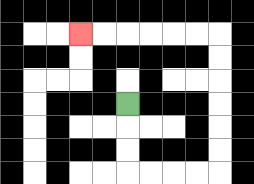{'start': '[5, 4]', 'end': '[3, 1]', 'path_directions': 'D,D,D,R,R,R,R,U,U,U,U,U,U,L,L,L,L,L,L', 'path_coordinates': '[[5, 4], [5, 5], [5, 6], [5, 7], [6, 7], [7, 7], [8, 7], [9, 7], [9, 6], [9, 5], [9, 4], [9, 3], [9, 2], [9, 1], [8, 1], [7, 1], [6, 1], [5, 1], [4, 1], [3, 1]]'}